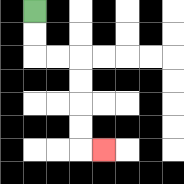{'start': '[1, 0]', 'end': '[4, 6]', 'path_directions': 'D,D,R,R,D,D,D,D,R', 'path_coordinates': '[[1, 0], [1, 1], [1, 2], [2, 2], [3, 2], [3, 3], [3, 4], [3, 5], [3, 6], [4, 6]]'}